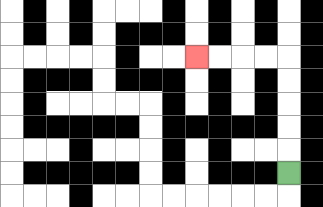{'start': '[12, 7]', 'end': '[8, 2]', 'path_directions': 'U,U,U,U,U,L,L,L,L', 'path_coordinates': '[[12, 7], [12, 6], [12, 5], [12, 4], [12, 3], [12, 2], [11, 2], [10, 2], [9, 2], [8, 2]]'}